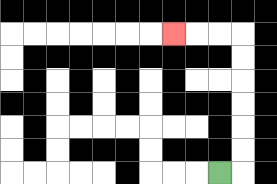{'start': '[9, 7]', 'end': '[7, 1]', 'path_directions': 'R,U,U,U,U,U,U,L,L,L', 'path_coordinates': '[[9, 7], [10, 7], [10, 6], [10, 5], [10, 4], [10, 3], [10, 2], [10, 1], [9, 1], [8, 1], [7, 1]]'}